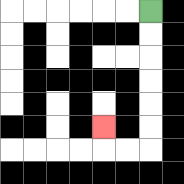{'start': '[6, 0]', 'end': '[4, 5]', 'path_directions': 'D,D,D,D,D,D,L,L,U', 'path_coordinates': '[[6, 0], [6, 1], [6, 2], [6, 3], [6, 4], [6, 5], [6, 6], [5, 6], [4, 6], [4, 5]]'}